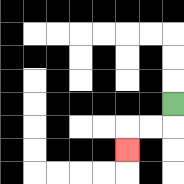{'start': '[7, 4]', 'end': '[5, 6]', 'path_directions': 'D,L,L,D', 'path_coordinates': '[[7, 4], [7, 5], [6, 5], [5, 5], [5, 6]]'}